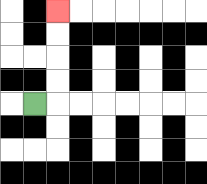{'start': '[1, 4]', 'end': '[2, 0]', 'path_directions': 'R,U,U,U,U', 'path_coordinates': '[[1, 4], [2, 4], [2, 3], [2, 2], [2, 1], [2, 0]]'}